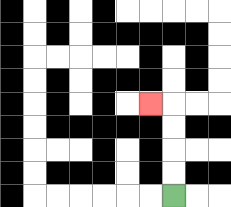{'start': '[7, 8]', 'end': '[6, 4]', 'path_directions': 'U,U,U,U,L', 'path_coordinates': '[[7, 8], [7, 7], [7, 6], [7, 5], [7, 4], [6, 4]]'}